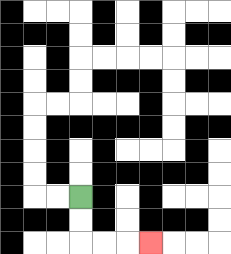{'start': '[3, 8]', 'end': '[6, 10]', 'path_directions': 'D,D,R,R,R', 'path_coordinates': '[[3, 8], [3, 9], [3, 10], [4, 10], [5, 10], [6, 10]]'}